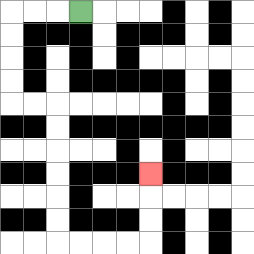{'start': '[3, 0]', 'end': '[6, 7]', 'path_directions': 'L,L,L,D,D,D,D,R,R,D,D,D,D,D,D,R,R,R,R,U,U,U', 'path_coordinates': '[[3, 0], [2, 0], [1, 0], [0, 0], [0, 1], [0, 2], [0, 3], [0, 4], [1, 4], [2, 4], [2, 5], [2, 6], [2, 7], [2, 8], [2, 9], [2, 10], [3, 10], [4, 10], [5, 10], [6, 10], [6, 9], [6, 8], [6, 7]]'}